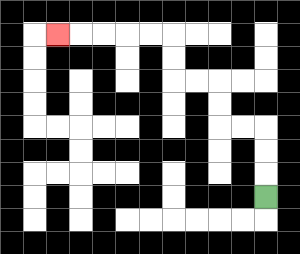{'start': '[11, 8]', 'end': '[2, 1]', 'path_directions': 'U,U,U,L,L,U,U,L,L,U,U,L,L,L,L,L', 'path_coordinates': '[[11, 8], [11, 7], [11, 6], [11, 5], [10, 5], [9, 5], [9, 4], [9, 3], [8, 3], [7, 3], [7, 2], [7, 1], [6, 1], [5, 1], [4, 1], [3, 1], [2, 1]]'}